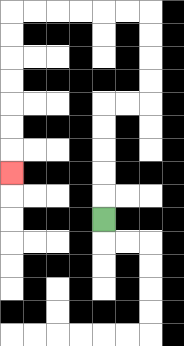{'start': '[4, 9]', 'end': '[0, 7]', 'path_directions': 'U,U,U,U,U,R,R,U,U,U,U,L,L,L,L,L,L,D,D,D,D,D,D,D', 'path_coordinates': '[[4, 9], [4, 8], [4, 7], [4, 6], [4, 5], [4, 4], [5, 4], [6, 4], [6, 3], [6, 2], [6, 1], [6, 0], [5, 0], [4, 0], [3, 0], [2, 0], [1, 0], [0, 0], [0, 1], [0, 2], [0, 3], [0, 4], [0, 5], [0, 6], [0, 7]]'}